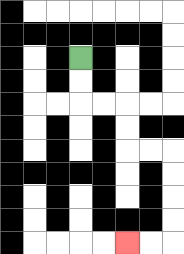{'start': '[3, 2]', 'end': '[5, 10]', 'path_directions': 'D,D,R,R,D,D,R,R,D,D,D,D,L,L', 'path_coordinates': '[[3, 2], [3, 3], [3, 4], [4, 4], [5, 4], [5, 5], [5, 6], [6, 6], [7, 6], [7, 7], [7, 8], [7, 9], [7, 10], [6, 10], [5, 10]]'}